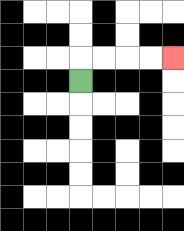{'start': '[3, 3]', 'end': '[7, 2]', 'path_directions': 'U,R,R,R,R', 'path_coordinates': '[[3, 3], [3, 2], [4, 2], [5, 2], [6, 2], [7, 2]]'}